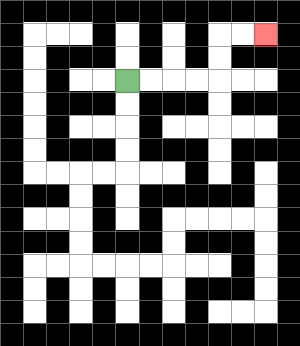{'start': '[5, 3]', 'end': '[11, 1]', 'path_directions': 'R,R,R,R,U,U,R,R', 'path_coordinates': '[[5, 3], [6, 3], [7, 3], [8, 3], [9, 3], [9, 2], [9, 1], [10, 1], [11, 1]]'}